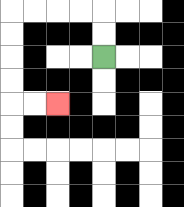{'start': '[4, 2]', 'end': '[2, 4]', 'path_directions': 'U,U,L,L,L,L,D,D,D,D,R,R', 'path_coordinates': '[[4, 2], [4, 1], [4, 0], [3, 0], [2, 0], [1, 0], [0, 0], [0, 1], [0, 2], [0, 3], [0, 4], [1, 4], [2, 4]]'}